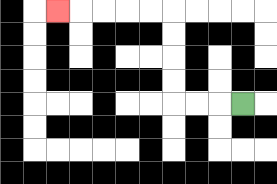{'start': '[10, 4]', 'end': '[2, 0]', 'path_directions': 'L,L,L,U,U,U,U,L,L,L,L,L', 'path_coordinates': '[[10, 4], [9, 4], [8, 4], [7, 4], [7, 3], [7, 2], [7, 1], [7, 0], [6, 0], [5, 0], [4, 0], [3, 0], [2, 0]]'}